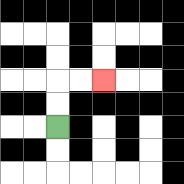{'start': '[2, 5]', 'end': '[4, 3]', 'path_directions': 'U,U,R,R', 'path_coordinates': '[[2, 5], [2, 4], [2, 3], [3, 3], [4, 3]]'}